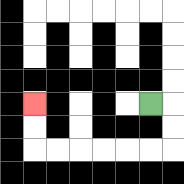{'start': '[6, 4]', 'end': '[1, 4]', 'path_directions': 'R,D,D,L,L,L,L,L,L,U,U', 'path_coordinates': '[[6, 4], [7, 4], [7, 5], [7, 6], [6, 6], [5, 6], [4, 6], [3, 6], [2, 6], [1, 6], [1, 5], [1, 4]]'}